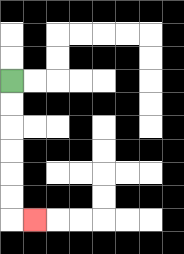{'start': '[0, 3]', 'end': '[1, 9]', 'path_directions': 'D,D,D,D,D,D,R', 'path_coordinates': '[[0, 3], [0, 4], [0, 5], [0, 6], [0, 7], [0, 8], [0, 9], [1, 9]]'}